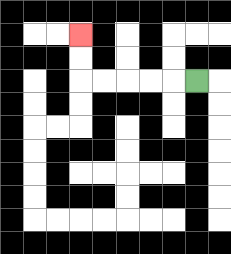{'start': '[8, 3]', 'end': '[3, 1]', 'path_directions': 'L,L,L,L,L,U,U', 'path_coordinates': '[[8, 3], [7, 3], [6, 3], [5, 3], [4, 3], [3, 3], [3, 2], [3, 1]]'}